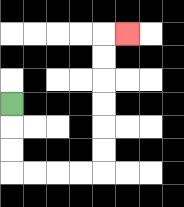{'start': '[0, 4]', 'end': '[5, 1]', 'path_directions': 'D,D,D,R,R,R,R,U,U,U,U,U,U,R', 'path_coordinates': '[[0, 4], [0, 5], [0, 6], [0, 7], [1, 7], [2, 7], [3, 7], [4, 7], [4, 6], [4, 5], [4, 4], [4, 3], [4, 2], [4, 1], [5, 1]]'}